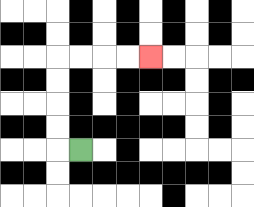{'start': '[3, 6]', 'end': '[6, 2]', 'path_directions': 'L,U,U,U,U,R,R,R,R', 'path_coordinates': '[[3, 6], [2, 6], [2, 5], [2, 4], [2, 3], [2, 2], [3, 2], [4, 2], [5, 2], [6, 2]]'}